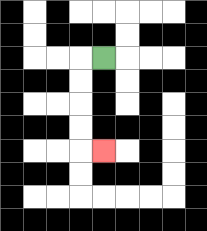{'start': '[4, 2]', 'end': '[4, 6]', 'path_directions': 'L,D,D,D,D,R', 'path_coordinates': '[[4, 2], [3, 2], [3, 3], [3, 4], [3, 5], [3, 6], [4, 6]]'}